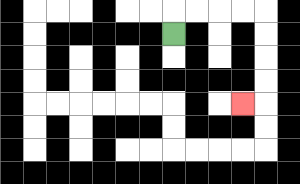{'start': '[7, 1]', 'end': '[10, 4]', 'path_directions': 'U,R,R,R,R,D,D,D,D,L', 'path_coordinates': '[[7, 1], [7, 0], [8, 0], [9, 0], [10, 0], [11, 0], [11, 1], [11, 2], [11, 3], [11, 4], [10, 4]]'}